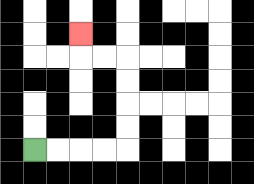{'start': '[1, 6]', 'end': '[3, 1]', 'path_directions': 'R,R,R,R,U,U,U,U,L,L,U', 'path_coordinates': '[[1, 6], [2, 6], [3, 6], [4, 6], [5, 6], [5, 5], [5, 4], [5, 3], [5, 2], [4, 2], [3, 2], [3, 1]]'}